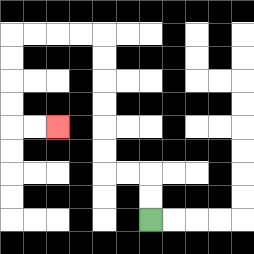{'start': '[6, 9]', 'end': '[2, 5]', 'path_directions': 'U,U,L,L,U,U,U,U,U,U,L,L,L,L,D,D,D,D,R,R', 'path_coordinates': '[[6, 9], [6, 8], [6, 7], [5, 7], [4, 7], [4, 6], [4, 5], [4, 4], [4, 3], [4, 2], [4, 1], [3, 1], [2, 1], [1, 1], [0, 1], [0, 2], [0, 3], [0, 4], [0, 5], [1, 5], [2, 5]]'}